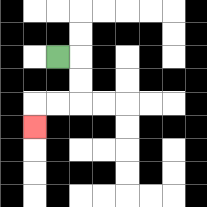{'start': '[2, 2]', 'end': '[1, 5]', 'path_directions': 'R,D,D,L,L,D', 'path_coordinates': '[[2, 2], [3, 2], [3, 3], [3, 4], [2, 4], [1, 4], [1, 5]]'}